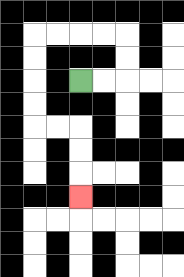{'start': '[3, 3]', 'end': '[3, 8]', 'path_directions': 'R,R,U,U,L,L,L,L,D,D,D,D,R,R,D,D,D', 'path_coordinates': '[[3, 3], [4, 3], [5, 3], [5, 2], [5, 1], [4, 1], [3, 1], [2, 1], [1, 1], [1, 2], [1, 3], [1, 4], [1, 5], [2, 5], [3, 5], [3, 6], [3, 7], [3, 8]]'}